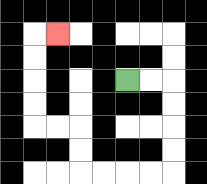{'start': '[5, 3]', 'end': '[2, 1]', 'path_directions': 'R,R,D,D,D,D,L,L,L,L,U,U,L,L,U,U,U,U,R', 'path_coordinates': '[[5, 3], [6, 3], [7, 3], [7, 4], [7, 5], [7, 6], [7, 7], [6, 7], [5, 7], [4, 7], [3, 7], [3, 6], [3, 5], [2, 5], [1, 5], [1, 4], [1, 3], [1, 2], [1, 1], [2, 1]]'}